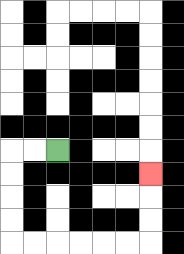{'start': '[2, 6]', 'end': '[6, 7]', 'path_directions': 'L,L,D,D,D,D,R,R,R,R,R,R,U,U,U', 'path_coordinates': '[[2, 6], [1, 6], [0, 6], [0, 7], [0, 8], [0, 9], [0, 10], [1, 10], [2, 10], [3, 10], [4, 10], [5, 10], [6, 10], [6, 9], [6, 8], [6, 7]]'}